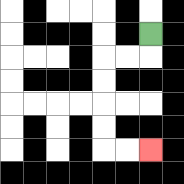{'start': '[6, 1]', 'end': '[6, 6]', 'path_directions': 'D,L,L,D,D,D,D,R,R', 'path_coordinates': '[[6, 1], [6, 2], [5, 2], [4, 2], [4, 3], [4, 4], [4, 5], [4, 6], [5, 6], [6, 6]]'}